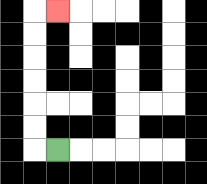{'start': '[2, 6]', 'end': '[2, 0]', 'path_directions': 'L,U,U,U,U,U,U,R', 'path_coordinates': '[[2, 6], [1, 6], [1, 5], [1, 4], [1, 3], [1, 2], [1, 1], [1, 0], [2, 0]]'}